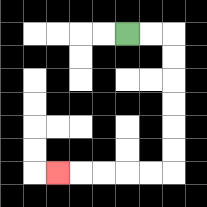{'start': '[5, 1]', 'end': '[2, 7]', 'path_directions': 'R,R,D,D,D,D,D,D,L,L,L,L,L', 'path_coordinates': '[[5, 1], [6, 1], [7, 1], [7, 2], [7, 3], [7, 4], [7, 5], [7, 6], [7, 7], [6, 7], [5, 7], [4, 7], [3, 7], [2, 7]]'}